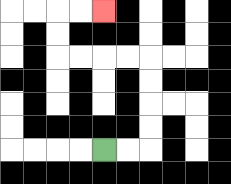{'start': '[4, 6]', 'end': '[4, 0]', 'path_directions': 'R,R,U,U,U,U,L,L,L,L,U,U,R,R', 'path_coordinates': '[[4, 6], [5, 6], [6, 6], [6, 5], [6, 4], [6, 3], [6, 2], [5, 2], [4, 2], [3, 2], [2, 2], [2, 1], [2, 0], [3, 0], [4, 0]]'}